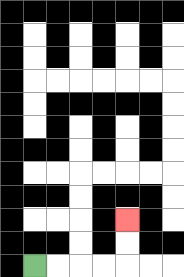{'start': '[1, 11]', 'end': '[5, 9]', 'path_directions': 'R,R,R,R,U,U', 'path_coordinates': '[[1, 11], [2, 11], [3, 11], [4, 11], [5, 11], [5, 10], [5, 9]]'}